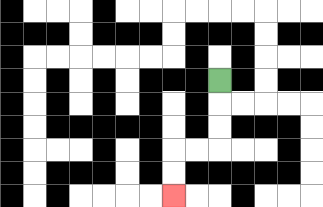{'start': '[9, 3]', 'end': '[7, 8]', 'path_directions': 'D,D,D,L,L,D,D', 'path_coordinates': '[[9, 3], [9, 4], [9, 5], [9, 6], [8, 6], [7, 6], [7, 7], [7, 8]]'}